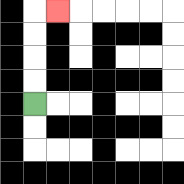{'start': '[1, 4]', 'end': '[2, 0]', 'path_directions': 'U,U,U,U,R', 'path_coordinates': '[[1, 4], [1, 3], [1, 2], [1, 1], [1, 0], [2, 0]]'}